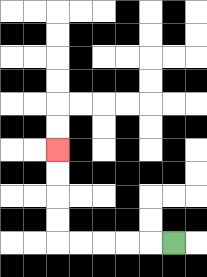{'start': '[7, 10]', 'end': '[2, 6]', 'path_directions': 'L,L,L,L,L,U,U,U,U', 'path_coordinates': '[[7, 10], [6, 10], [5, 10], [4, 10], [3, 10], [2, 10], [2, 9], [2, 8], [2, 7], [2, 6]]'}